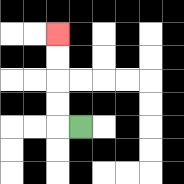{'start': '[3, 5]', 'end': '[2, 1]', 'path_directions': 'L,U,U,U,U', 'path_coordinates': '[[3, 5], [2, 5], [2, 4], [2, 3], [2, 2], [2, 1]]'}